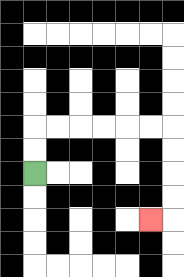{'start': '[1, 7]', 'end': '[6, 9]', 'path_directions': 'U,U,R,R,R,R,R,R,D,D,D,D,L', 'path_coordinates': '[[1, 7], [1, 6], [1, 5], [2, 5], [3, 5], [4, 5], [5, 5], [6, 5], [7, 5], [7, 6], [7, 7], [7, 8], [7, 9], [6, 9]]'}